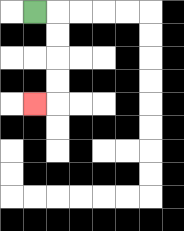{'start': '[1, 0]', 'end': '[1, 4]', 'path_directions': 'R,D,D,D,D,L', 'path_coordinates': '[[1, 0], [2, 0], [2, 1], [2, 2], [2, 3], [2, 4], [1, 4]]'}